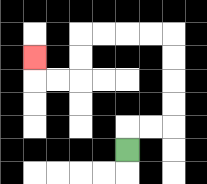{'start': '[5, 6]', 'end': '[1, 2]', 'path_directions': 'U,R,R,U,U,U,U,L,L,L,L,D,D,L,L,U', 'path_coordinates': '[[5, 6], [5, 5], [6, 5], [7, 5], [7, 4], [7, 3], [7, 2], [7, 1], [6, 1], [5, 1], [4, 1], [3, 1], [3, 2], [3, 3], [2, 3], [1, 3], [1, 2]]'}